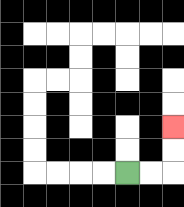{'start': '[5, 7]', 'end': '[7, 5]', 'path_directions': 'R,R,U,U', 'path_coordinates': '[[5, 7], [6, 7], [7, 7], [7, 6], [7, 5]]'}